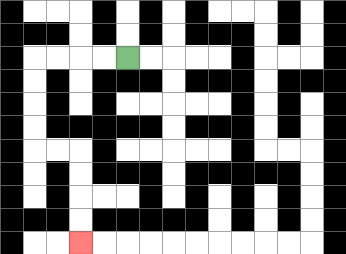{'start': '[5, 2]', 'end': '[3, 10]', 'path_directions': 'L,L,L,L,D,D,D,D,R,R,D,D,D,D', 'path_coordinates': '[[5, 2], [4, 2], [3, 2], [2, 2], [1, 2], [1, 3], [1, 4], [1, 5], [1, 6], [2, 6], [3, 6], [3, 7], [3, 8], [3, 9], [3, 10]]'}